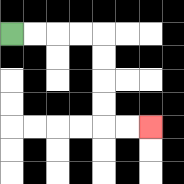{'start': '[0, 1]', 'end': '[6, 5]', 'path_directions': 'R,R,R,R,D,D,D,D,R,R', 'path_coordinates': '[[0, 1], [1, 1], [2, 1], [3, 1], [4, 1], [4, 2], [4, 3], [4, 4], [4, 5], [5, 5], [6, 5]]'}